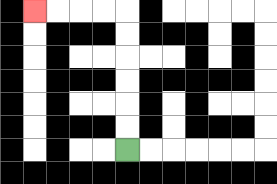{'start': '[5, 6]', 'end': '[1, 0]', 'path_directions': 'U,U,U,U,U,U,L,L,L,L', 'path_coordinates': '[[5, 6], [5, 5], [5, 4], [5, 3], [5, 2], [5, 1], [5, 0], [4, 0], [3, 0], [2, 0], [1, 0]]'}